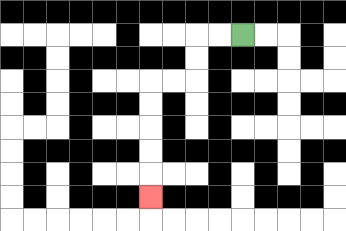{'start': '[10, 1]', 'end': '[6, 8]', 'path_directions': 'L,L,D,D,L,L,D,D,D,D,D', 'path_coordinates': '[[10, 1], [9, 1], [8, 1], [8, 2], [8, 3], [7, 3], [6, 3], [6, 4], [6, 5], [6, 6], [6, 7], [6, 8]]'}